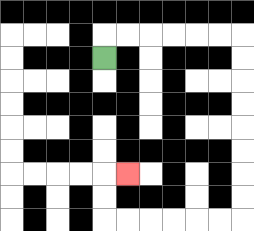{'start': '[4, 2]', 'end': '[5, 7]', 'path_directions': 'U,R,R,R,R,R,R,D,D,D,D,D,D,D,D,L,L,L,L,L,L,U,U,R', 'path_coordinates': '[[4, 2], [4, 1], [5, 1], [6, 1], [7, 1], [8, 1], [9, 1], [10, 1], [10, 2], [10, 3], [10, 4], [10, 5], [10, 6], [10, 7], [10, 8], [10, 9], [9, 9], [8, 9], [7, 9], [6, 9], [5, 9], [4, 9], [4, 8], [4, 7], [5, 7]]'}